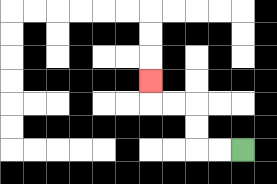{'start': '[10, 6]', 'end': '[6, 3]', 'path_directions': 'L,L,U,U,L,L,U', 'path_coordinates': '[[10, 6], [9, 6], [8, 6], [8, 5], [8, 4], [7, 4], [6, 4], [6, 3]]'}